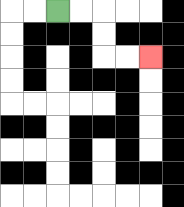{'start': '[2, 0]', 'end': '[6, 2]', 'path_directions': 'R,R,D,D,R,R', 'path_coordinates': '[[2, 0], [3, 0], [4, 0], [4, 1], [4, 2], [5, 2], [6, 2]]'}